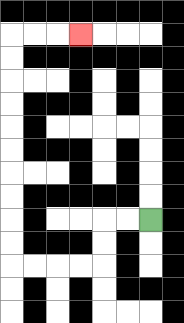{'start': '[6, 9]', 'end': '[3, 1]', 'path_directions': 'L,L,D,D,L,L,L,L,U,U,U,U,U,U,U,U,U,U,R,R,R', 'path_coordinates': '[[6, 9], [5, 9], [4, 9], [4, 10], [4, 11], [3, 11], [2, 11], [1, 11], [0, 11], [0, 10], [0, 9], [0, 8], [0, 7], [0, 6], [0, 5], [0, 4], [0, 3], [0, 2], [0, 1], [1, 1], [2, 1], [3, 1]]'}